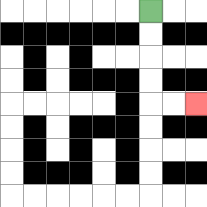{'start': '[6, 0]', 'end': '[8, 4]', 'path_directions': 'D,D,D,D,R,R', 'path_coordinates': '[[6, 0], [6, 1], [6, 2], [6, 3], [6, 4], [7, 4], [8, 4]]'}